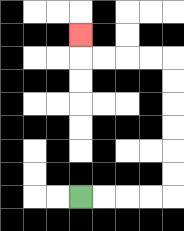{'start': '[3, 8]', 'end': '[3, 1]', 'path_directions': 'R,R,R,R,U,U,U,U,U,U,L,L,L,L,U', 'path_coordinates': '[[3, 8], [4, 8], [5, 8], [6, 8], [7, 8], [7, 7], [7, 6], [7, 5], [7, 4], [7, 3], [7, 2], [6, 2], [5, 2], [4, 2], [3, 2], [3, 1]]'}